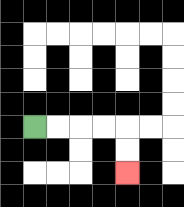{'start': '[1, 5]', 'end': '[5, 7]', 'path_directions': 'R,R,R,R,D,D', 'path_coordinates': '[[1, 5], [2, 5], [3, 5], [4, 5], [5, 5], [5, 6], [5, 7]]'}